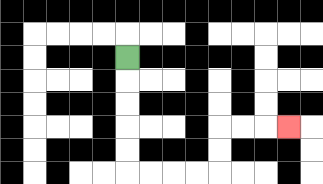{'start': '[5, 2]', 'end': '[12, 5]', 'path_directions': 'D,D,D,D,D,R,R,R,R,U,U,R,R,R', 'path_coordinates': '[[5, 2], [5, 3], [5, 4], [5, 5], [5, 6], [5, 7], [6, 7], [7, 7], [8, 7], [9, 7], [9, 6], [9, 5], [10, 5], [11, 5], [12, 5]]'}